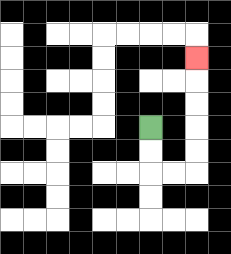{'start': '[6, 5]', 'end': '[8, 2]', 'path_directions': 'D,D,R,R,U,U,U,U,U', 'path_coordinates': '[[6, 5], [6, 6], [6, 7], [7, 7], [8, 7], [8, 6], [8, 5], [8, 4], [8, 3], [8, 2]]'}